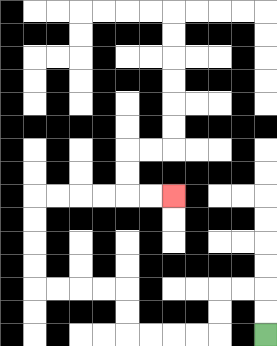{'start': '[11, 14]', 'end': '[7, 8]', 'path_directions': 'U,U,L,L,D,D,L,L,L,L,U,U,L,L,L,L,U,U,U,U,R,R,R,R,R,R', 'path_coordinates': '[[11, 14], [11, 13], [11, 12], [10, 12], [9, 12], [9, 13], [9, 14], [8, 14], [7, 14], [6, 14], [5, 14], [5, 13], [5, 12], [4, 12], [3, 12], [2, 12], [1, 12], [1, 11], [1, 10], [1, 9], [1, 8], [2, 8], [3, 8], [4, 8], [5, 8], [6, 8], [7, 8]]'}